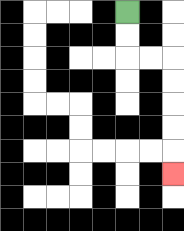{'start': '[5, 0]', 'end': '[7, 7]', 'path_directions': 'D,D,R,R,D,D,D,D,D', 'path_coordinates': '[[5, 0], [5, 1], [5, 2], [6, 2], [7, 2], [7, 3], [7, 4], [7, 5], [7, 6], [7, 7]]'}